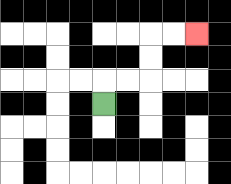{'start': '[4, 4]', 'end': '[8, 1]', 'path_directions': 'U,R,R,U,U,R,R', 'path_coordinates': '[[4, 4], [4, 3], [5, 3], [6, 3], [6, 2], [6, 1], [7, 1], [8, 1]]'}